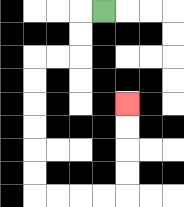{'start': '[4, 0]', 'end': '[5, 4]', 'path_directions': 'L,D,D,L,L,D,D,D,D,D,D,R,R,R,R,U,U,U,U', 'path_coordinates': '[[4, 0], [3, 0], [3, 1], [3, 2], [2, 2], [1, 2], [1, 3], [1, 4], [1, 5], [1, 6], [1, 7], [1, 8], [2, 8], [3, 8], [4, 8], [5, 8], [5, 7], [5, 6], [5, 5], [5, 4]]'}